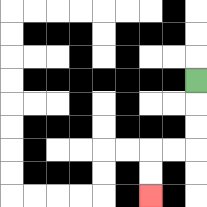{'start': '[8, 3]', 'end': '[6, 8]', 'path_directions': 'D,D,D,L,L,D,D', 'path_coordinates': '[[8, 3], [8, 4], [8, 5], [8, 6], [7, 6], [6, 6], [6, 7], [6, 8]]'}